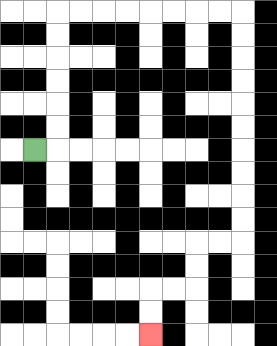{'start': '[1, 6]', 'end': '[6, 14]', 'path_directions': 'R,U,U,U,U,U,U,R,R,R,R,R,R,R,R,D,D,D,D,D,D,D,D,D,D,L,L,D,D,L,L,D,D', 'path_coordinates': '[[1, 6], [2, 6], [2, 5], [2, 4], [2, 3], [2, 2], [2, 1], [2, 0], [3, 0], [4, 0], [5, 0], [6, 0], [7, 0], [8, 0], [9, 0], [10, 0], [10, 1], [10, 2], [10, 3], [10, 4], [10, 5], [10, 6], [10, 7], [10, 8], [10, 9], [10, 10], [9, 10], [8, 10], [8, 11], [8, 12], [7, 12], [6, 12], [6, 13], [6, 14]]'}